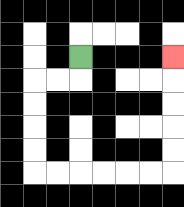{'start': '[3, 2]', 'end': '[7, 2]', 'path_directions': 'D,L,L,D,D,D,D,R,R,R,R,R,R,U,U,U,U,U', 'path_coordinates': '[[3, 2], [3, 3], [2, 3], [1, 3], [1, 4], [1, 5], [1, 6], [1, 7], [2, 7], [3, 7], [4, 7], [5, 7], [6, 7], [7, 7], [7, 6], [7, 5], [7, 4], [7, 3], [7, 2]]'}